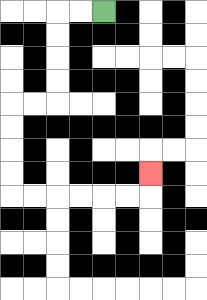{'start': '[4, 0]', 'end': '[6, 7]', 'path_directions': 'L,L,D,D,D,D,L,L,D,D,D,D,R,R,R,R,R,R,U', 'path_coordinates': '[[4, 0], [3, 0], [2, 0], [2, 1], [2, 2], [2, 3], [2, 4], [1, 4], [0, 4], [0, 5], [0, 6], [0, 7], [0, 8], [1, 8], [2, 8], [3, 8], [4, 8], [5, 8], [6, 8], [6, 7]]'}